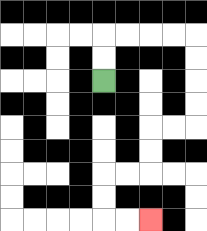{'start': '[4, 3]', 'end': '[6, 9]', 'path_directions': 'U,U,R,R,R,R,D,D,D,D,L,L,D,D,L,L,D,D,R,R', 'path_coordinates': '[[4, 3], [4, 2], [4, 1], [5, 1], [6, 1], [7, 1], [8, 1], [8, 2], [8, 3], [8, 4], [8, 5], [7, 5], [6, 5], [6, 6], [6, 7], [5, 7], [4, 7], [4, 8], [4, 9], [5, 9], [6, 9]]'}